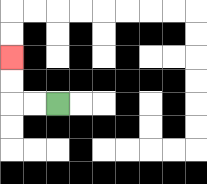{'start': '[2, 4]', 'end': '[0, 2]', 'path_directions': 'L,L,U,U', 'path_coordinates': '[[2, 4], [1, 4], [0, 4], [0, 3], [0, 2]]'}